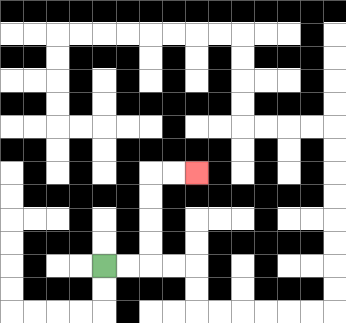{'start': '[4, 11]', 'end': '[8, 7]', 'path_directions': 'R,R,U,U,U,U,R,R', 'path_coordinates': '[[4, 11], [5, 11], [6, 11], [6, 10], [6, 9], [6, 8], [6, 7], [7, 7], [8, 7]]'}